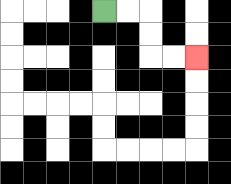{'start': '[4, 0]', 'end': '[8, 2]', 'path_directions': 'R,R,D,D,R,R', 'path_coordinates': '[[4, 0], [5, 0], [6, 0], [6, 1], [6, 2], [7, 2], [8, 2]]'}